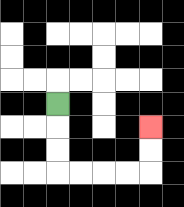{'start': '[2, 4]', 'end': '[6, 5]', 'path_directions': 'D,D,D,R,R,R,R,U,U', 'path_coordinates': '[[2, 4], [2, 5], [2, 6], [2, 7], [3, 7], [4, 7], [5, 7], [6, 7], [6, 6], [6, 5]]'}